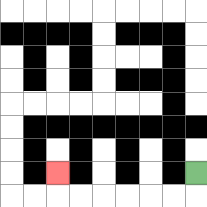{'start': '[8, 7]', 'end': '[2, 7]', 'path_directions': 'D,L,L,L,L,L,L,U', 'path_coordinates': '[[8, 7], [8, 8], [7, 8], [6, 8], [5, 8], [4, 8], [3, 8], [2, 8], [2, 7]]'}